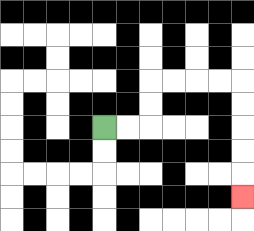{'start': '[4, 5]', 'end': '[10, 8]', 'path_directions': 'R,R,U,U,R,R,R,R,D,D,D,D,D', 'path_coordinates': '[[4, 5], [5, 5], [6, 5], [6, 4], [6, 3], [7, 3], [8, 3], [9, 3], [10, 3], [10, 4], [10, 5], [10, 6], [10, 7], [10, 8]]'}